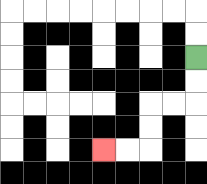{'start': '[8, 2]', 'end': '[4, 6]', 'path_directions': 'D,D,L,L,D,D,L,L', 'path_coordinates': '[[8, 2], [8, 3], [8, 4], [7, 4], [6, 4], [6, 5], [6, 6], [5, 6], [4, 6]]'}